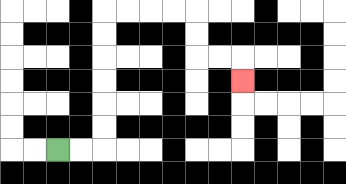{'start': '[2, 6]', 'end': '[10, 3]', 'path_directions': 'R,R,U,U,U,U,U,U,R,R,R,R,D,D,R,R,D', 'path_coordinates': '[[2, 6], [3, 6], [4, 6], [4, 5], [4, 4], [4, 3], [4, 2], [4, 1], [4, 0], [5, 0], [6, 0], [7, 0], [8, 0], [8, 1], [8, 2], [9, 2], [10, 2], [10, 3]]'}